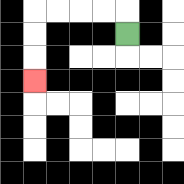{'start': '[5, 1]', 'end': '[1, 3]', 'path_directions': 'U,L,L,L,L,D,D,D', 'path_coordinates': '[[5, 1], [5, 0], [4, 0], [3, 0], [2, 0], [1, 0], [1, 1], [1, 2], [1, 3]]'}